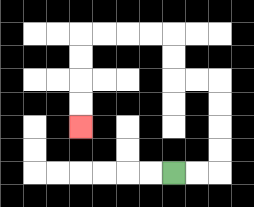{'start': '[7, 7]', 'end': '[3, 5]', 'path_directions': 'R,R,U,U,U,U,L,L,U,U,L,L,L,L,D,D,D,D', 'path_coordinates': '[[7, 7], [8, 7], [9, 7], [9, 6], [9, 5], [9, 4], [9, 3], [8, 3], [7, 3], [7, 2], [7, 1], [6, 1], [5, 1], [4, 1], [3, 1], [3, 2], [3, 3], [3, 4], [3, 5]]'}